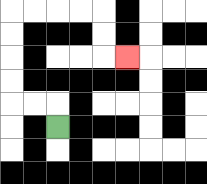{'start': '[2, 5]', 'end': '[5, 2]', 'path_directions': 'U,L,L,U,U,U,U,R,R,R,R,D,D,R', 'path_coordinates': '[[2, 5], [2, 4], [1, 4], [0, 4], [0, 3], [0, 2], [0, 1], [0, 0], [1, 0], [2, 0], [3, 0], [4, 0], [4, 1], [4, 2], [5, 2]]'}